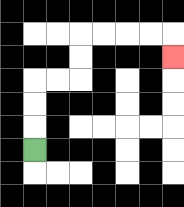{'start': '[1, 6]', 'end': '[7, 2]', 'path_directions': 'U,U,U,R,R,U,U,R,R,R,R,D', 'path_coordinates': '[[1, 6], [1, 5], [1, 4], [1, 3], [2, 3], [3, 3], [3, 2], [3, 1], [4, 1], [5, 1], [6, 1], [7, 1], [7, 2]]'}